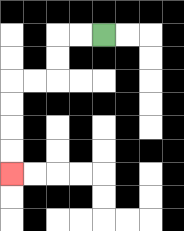{'start': '[4, 1]', 'end': '[0, 7]', 'path_directions': 'L,L,D,D,L,L,D,D,D,D', 'path_coordinates': '[[4, 1], [3, 1], [2, 1], [2, 2], [2, 3], [1, 3], [0, 3], [0, 4], [0, 5], [0, 6], [0, 7]]'}